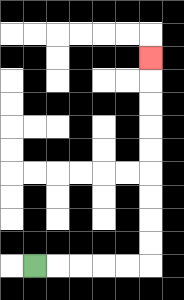{'start': '[1, 11]', 'end': '[6, 2]', 'path_directions': 'R,R,R,R,R,U,U,U,U,U,U,U,U,U', 'path_coordinates': '[[1, 11], [2, 11], [3, 11], [4, 11], [5, 11], [6, 11], [6, 10], [6, 9], [6, 8], [6, 7], [6, 6], [6, 5], [6, 4], [6, 3], [6, 2]]'}